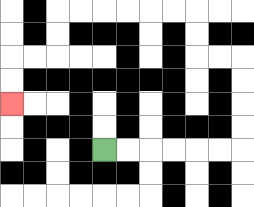{'start': '[4, 6]', 'end': '[0, 4]', 'path_directions': 'R,R,R,R,R,R,U,U,U,U,L,L,U,U,L,L,L,L,L,L,D,D,L,L,D,D', 'path_coordinates': '[[4, 6], [5, 6], [6, 6], [7, 6], [8, 6], [9, 6], [10, 6], [10, 5], [10, 4], [10, 3], [10, 2], [9, 2], [8, 2], [8, 1], [8, 0], [7, 0], [6, 0], [5, 0], [4, 0], [3, 0], [2, 0], [2, 1], [2, 2], [1, 2], [0, 2], [0, 3], [0, 4]]'}